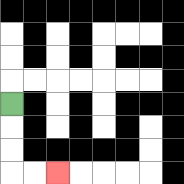{'start': '[0, 4]', 'end': '[2, 7]', 'path_directions': 'D,D,D,R,R', 'path_coordinates': '[[0, 4], [0, 5], [0, 6], [0, 7], [1, 7], [2, 7]]'}